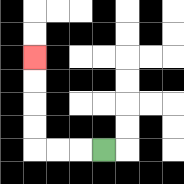{'start': '[4, 6]', 'end': '[1, 2]', 'path_directions': 'L,L,L,U,U,U,U', 'path_coordinates': '[[4, 6], [3, 6], [2, 6], [1, 6], [1, 5], [1, 4], [1, 3], [1, 2]]'}